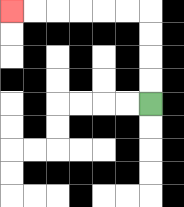{'start': '[6, 4]', 'end': '[0, 0]', 'path_directions': 'U,U,U,U,L,L,L,L,L,L', 'path_coordinates': '[[6, 4], [6, 3], [6, 2], [6, 1], [6, 0], [5, 0], [4, 0], [3, 0], [2, 0], [1, 0], [0, 0]]'}